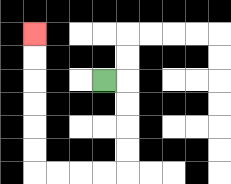{'start': '[4, 3]', 'end': '[1, 1]', 'path_directions': 'R,D,D,D,D,L,L,L,L,U,U,U,U,U,U', 'path_coordinates': '[[4, 3], [5, 3], [5, 4], [5, 5], [5, 6], [5, 7], [4, 7], [3, 7], [2, 7], [1, 7], [1, 6], [1, 5], [1, 4], [1, 3], [1, 2], [1, 1]]'}